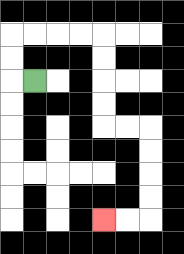{'start': '[1, 3]', 'end': '[4, 9]', 'path_directions': 'L,U,U,R,R,R,R,D,D,D,D,R,R,D,D,D,D,L,L', 'path_coordinates': '[[1, 3], [0, 3], [0, 2], [0, 1], [1, 1], [2, 1], [3, 1], [4, 1], [4, 2], [4, 3], [4, 4], [4, 5], [5, 5], [6, 5], [6, 6], [6, 7], [6, 8], [6, 9], [5, 9], [4, 9]]'}